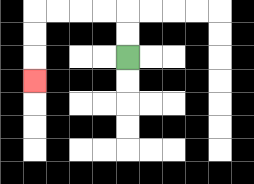{'start': '[5, 2]', 'end': '[1, 3]', 'path_directions': 'U,U,L,L,L,L,D,D,D', 'path_coordinates': '[[5, 2], [5, 1], [5, 0], [4, 0], [3, 0], [2, 0], [1, 0], [1, 1], [1, 2], [1, 3]]'}